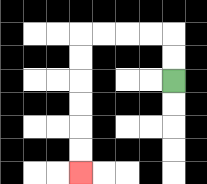{'start': '[7, 3]', 'end': '[3, 7]', 'path_directions': 'U,U,L,L,L,L,D,D,D,D,D,D', 'path_coordinates': '[[7, 3], [7, 2], [7, 1], [6, 1], [5, 1], [4, 1], [3, 1], [3, 2], [3, 3], [3, 4], [3, 5], [3, 6], [3, 7]]'}